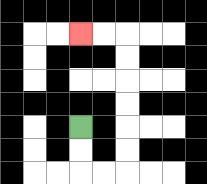{'start': '[3, 5]', 'end': '[3, 1]', 'path_directions': 'D,D,R,R,U,U,U,U,U,U,L,L', 'path_coordinates': '[[3, 5], [3, 6], [3, 7], [4, 7], [5, 7], [5, 6], [5, 5], [5, 4], [5, 3], [5, 2], [5, 1], [4, 1], [3, 1]]'}